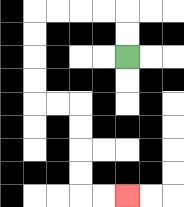{'start': '[5, 2]', 'end': '[5, 8]', 'path_directions': 'U,U,L,L,L,L,D,D,D,D,R,R,D,D,D,D,R,R', 'path_coordinates': '[[5, 2], [5, 1], [5, 0], [4, 0], [3, 0], [2, 0], [1, 0], [1, 1], [1, 2], [1, 3], [1, 4], [2, 4], [3, 4], [3, 5], [3, 6], [3, 7], [3, 8], [4, 8], [5, 8]]'}